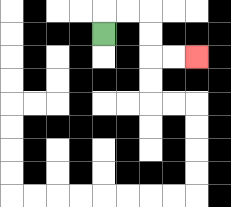{'start': '[4, 1]', 'end': '[8, 2]', 'path_directions': 'U,R,R,D,D,R,R', 'path_coordinates': '[[4, 1], [4, 0], [5, 0], [6, 0], [6, 1], [6, 2], [7, 2], [8, 2]]'}